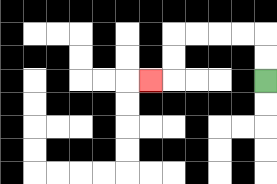{'start': '[11, 3]', 'end': '[6, 3]', 'path_directions': 'U,U,L,L,L,L,D,D,L', 'path_coordinates': '[[11, 3], [11, 2], [11, 1], [10, 1], [9, 1], [8, 1], [7, 1], [7, 2], [7, 3], [6, 3]]'}